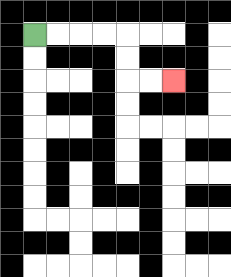{'start': '[1, 1]', 'end': '[7, 3]', 'path_directions': 'R,R,R,R,D,D,R,R', 'path_coordinates': '[[1, 1], [2, 1], [3, 1], [4, 1], [5, 1], [5, 2], [5, 3], [6, 3], [7, 3]]'}